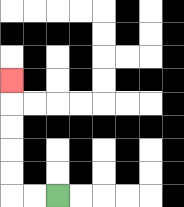{'start': '[2, 8]', 'end': '[0, 3]', 'path_directions': 'L,L,U,U,U,U,U', 'path_coordinates': '[[2, 8], [1, 8], [0, 8], [0, 7], [0, 6], [0, 5], [0, 4], [0, 3]]'}